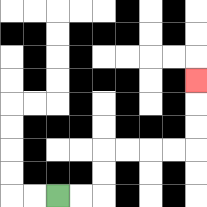{'start': '[2, 8]', 'end': '[8, 3]', 'path_directions': 'R,R,U,U,R,R,R,R,U,U,U', 'path_coordinates': '[[2, 8], [3, 8], [4, 8], [4, 7], [4, 6], [5, 6], [6, 6], [7, 6], [8, 6], [8, 5], [8, 4], [8, 3]]'}